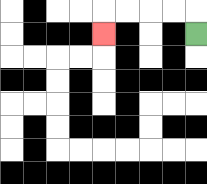{'start': '[8, 1]', 'end': '[4, 1]', 'path_directions': 'U,L,L,L,L,D', 'path_coordinates': '[[8, 1], [8, 0], [7, 0], [6, 0], [5, 0], [4, 0], [4, 1]]'}